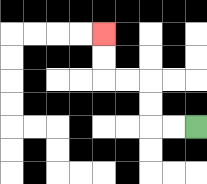{'start': '[8, 5]', 'end': '[4, 1]', 'path_directions': 'L,L,U,U,L,L,U,U', 'path_coordinates': '[[8, 5], [7, 5], [6, 5], [6, 4], [6, 3], [5, 3], [4, 3], [4, 2], [4, 1]]'}